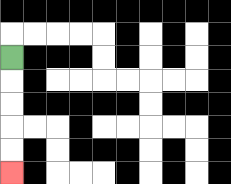{'start': '[0, 2]', 'end': '[0, 7]', 'path_directions': 'D,D,D,D,D', 'path_coordinates': '[[0, 2], [0, 3], [0, 4], [0, 5], [0, 6], [0, 7]]'}